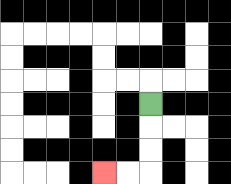{'start': '[6, 4]', 'end': '[4, 7]', 'path_directions': 'D,D,D,L,L', 'path_coordinates': '[[6, 4], [6, 5], [6, 6], [6, 7], [5, 7], [4, 7]]'}